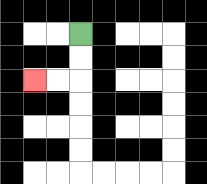{'start': '[3, 1]', 'end': '[1, 3]', 'path_directions': 'D,D,L,L', 'path_coordinates': '[[3, 1], [3, 2], [3, 3], [2, 3], [1, 3]]'}